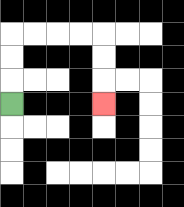{'start': '[0, 4]', 'end': '[4, 4]', 'path_directions': 'U,U,U,R,R,R,R,D,D,D', 'path_coordinates': '[[0, 4], [0, 3], [0, 2], [0, 1], [1, 1], [2, 1], [3, 1], [4, 1], [4, 2], [4, 3], [4, 4]]'}